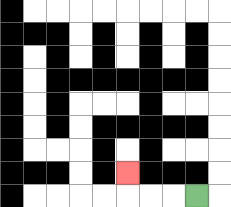{'start': '[8, 8]', 'end': '[5, 7]', 'path_directions': 'L,L,L,U', 'path_coordinates': '[[8, 8], [7, 8], [6, 8], [5, 8], [5, 7]]'}